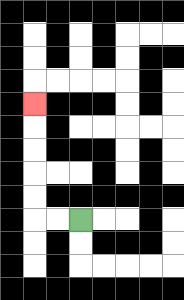{'start': '[3, 9]', 'end': '[1, 4]', 'path_directions': 'L,L,U,U,U,U,U', 'path_coordinates': '[[3, 9], [2, 9], [1, 9], [1, 8], [1, 7], [1, 6], [1, 5], [1, 4]]'}